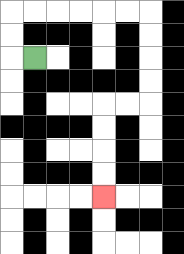{'start': '[1, 2]', 'end': '[4, 8]', 'path_directions': 'L,U,U,R,R,R,R,R,R,D,D,D,D,L,L,D,D,D,D', 'path_coordinates': '[[1, 2], [0, 2], [0, 1], [0, 0], [1, 0], [2, 0], [3, 0], [4, 0], [5, 0], [6, 0], [6, 1], [6, 2], [6, 3], [6, 4], [5, 4], [4, 4], [4, 5], [4, 6], [4, 7], [4, 8]]'}